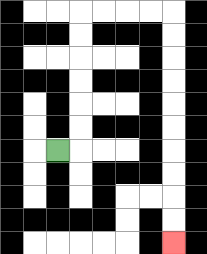{'start': '[2, 6]', 'end': '[7, 10]', 'path_directions': 'R,U,U,U,U,U,U,R,R,R,R,D,D,D,D,D,D,D,D,D,D', 'path_coordinates': '[[2, 6], [3, 6], [3, 5], [3, 4], [3, 3], [3, 2], [3, 1], [3, 0], [4, 0], [5, 0], [6, 0], [7, 0], [7, 1], [7, 2], [7, 3], [7, 4], [7, 5], [7, 6], [7, 7], [7, 8], [7, 9], [7, 10]]'}